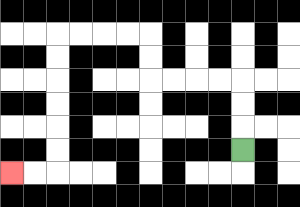{'start': '[10, 6]', 'end': '[0, 7]', 'path_directions': 'U,U,U,L,L,L,L,U,U,L,L,L,L,D,D,D,D,D,D,L,L', 'path_coordinates': '[[10, 6], [10, 5], [10, 4], [10, 3], [9, 3], [8, 3], [7, 3], [6, 3], [6, 2], [6, 1], [5, 1], [4, 1], [3, 1], [2, 1], [2, 2], [2, 3], [2, 4], [2, 5], [2, 6], [2, 7], [1, 7], [0, 7]]'}